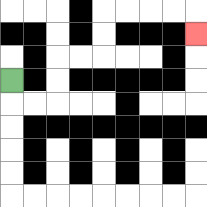{'start': '[0, 3]', 'end': '[8, 1]', 'path_directions': 'D,R,R,U,U,R,R,U,U,R,R,R,R,D', 'path_coordinates': '[[0, 3], [0, 4], [1, 4], [2, 4], [2, 3], [2, 2], [3, 2], [4, 2], [4, 1], [4, 0], [5, 0], [6, 0], [7, 0], [8, 0], [8, 1]]'}